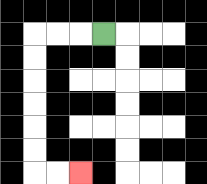{'start': '[4, 1]', 'end': '[3, 7]', 'path_directions': 'L,L,L,D,D,D,D,D,D,R,R', 'path_coordinates': '[[4, 1], [3, 1], [2, 1], [1, 1], [1, 2], [1, 3], [1, 4], [1, 5], [1, 6], [1, 7], [2, 7], [3, 7]]'}